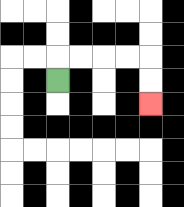{'start': '[2, 3]', 'end': '[6, 4]', 'path_directions': 'U,R,R,R,R,D,D', 'path_coordinates': '[[2, 3], [2, 2], [3, 2], [4, 2], [5, 2], [6, 2], [6, 3], [6, 4]]'}